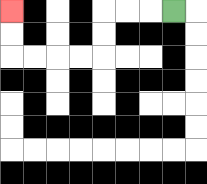{'start': '[7, 0]', 'end': '[0, 0]', 'path_directions': 'L,L,L,D,D,L,L,L,L,U,U', 'path_coordinates': '[[7, 0], [6, 0], [5, 0], [4, 0], [4, 1], [4, 2], [3, 2], [2, 2], [1, 2], [0, 2], [0, 1], [0, 0]]'}